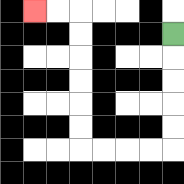{'start': '[7, 1]', 'end': '[1, 0]', 'path_directions': 'D,D,D,D,D,L,L,L,L,U,U,U,U,U,U,L,L', 'path_coordinates': '[[7, 1], [7, 2], [7, 3], [7, 4], [7, 5], [7, 6], [6, 6], [5, 6], [4, 6], [3, 6], [3, 5], [3, 4], [3, 3], [3, 2], [3, 1], [3, 0], [2, 0], [1, 0]]'}